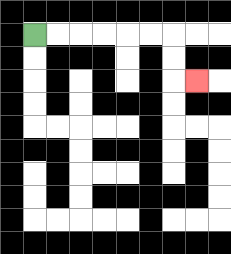{'start': '[1, 1]', 'end': '[8, 3]', 'path_directions': 'R,R,R,R,R,R,D,D,R', 'path_coordinates': '[[1, 1], [2, 1], [3, 1], [4, 1], [5, 1], [6, 1], [7, 1], [7, 2], [7, 3], [8, 3]]'}